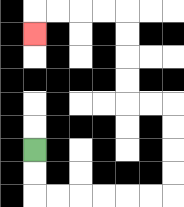{'start': '[1, 6]', 'end': '[1, 1]', 'path_directions': 'D,D,R,R,R,R,R,R,U,U,U,U,L,L,U,U,U,U,L,L,L,L,D', 'path_coordinates': '[[1, 6], [1, 7], [1, 8], [2, 8], [3, 8], [4, 8], [5, 8], [6, 8], [7, 8], [7, 7], [7, 6], [7, 5], [7, 4], [6, 4], [5, 4], [5, 3], [5, 2], [5, 1], [5, 0], [4, 0], [3, 0], [2, 0], [1, 0], [1, 1]]'}